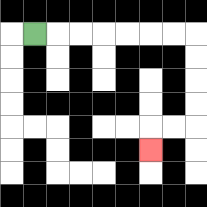{'start': '[1, 1]', 'end': '[6, 6]', 'path_directions': 'R,R,R,R,R,R,R,D,D,D,D,L,L,D', 'path_coordinates': '[[1, 1], [2, 1], [3, 1], [4, 1], [5, 1], [6, 1], [7, 1], [8, 1], [8, 2], [8, 3], [8, 4], [8, 5], [7, 5], [6, 5], [6, 6]]'}